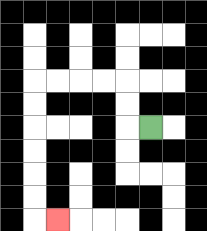{'start': '[6, 5]', 'end': '[2, 9]', 'path_directions': 'L,U,U,L,L,L,L,D,D,D,D,D,D,R', 'path_coordinates': '[[6, 5], [5, 5], [5, 4], [5, 3], [4, 3], [3, 3], [2, 3], [1, 3], [1, 4], [1, 5], [1, 6], [1, 7], [1, 8], [1, 9], [2, 9]]'}